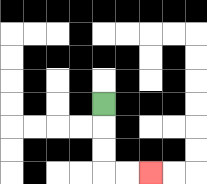{'start': '[4, 4]', 'end': '[6, 7]', 'path_directions': 'D,D,D,R,R', 'path_coordinates': '[[4, 4], [4, 5], [4, 6], [4, 7], [5, 7], [6, 7]]'}